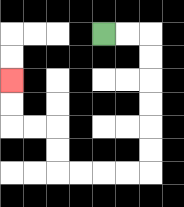{'start': '[4, 1]', 'end': '[0, 3]', 'path_directions': 'R,R,D,D,D,D,D,D,L,L,L,L,U,U,L,L,U,U', 'path_coordinates': '[[4, 1], [5, 1], [6, 1], [6, 2], [6, 3], [6, 4], [6, 5], [6, 6], [6, 7], [5, 7], [4, 7], [3, 7], [2, 7], [2, 6], [2, 5], [1, 5], [0, 5], [0, 4], [0, 3]]'}